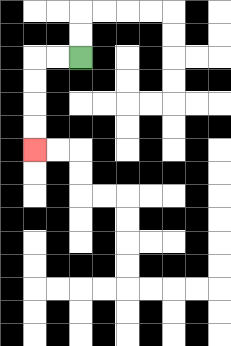{'start': '[3, 2]', 'end': '[1, 6]', 'path_directions': 'L,L,D,D,D,D', 'path_coordinates': '[[3, 2], [2, 2], [1, 2], [1, 3], [1, 4], [1, 5], [1, 6]]'}